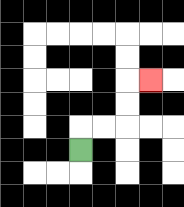{'start': '[3, 6]', 'end': '[6, 3]', 'path_directions': 'U,R,R,U,U,R', 'path_coordinates': '[[3, 6], [3, 5], [4, 5], [5, 5], [5, 4], [5, 3], [6, 3]]'}